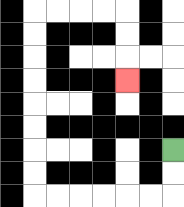{'start': '[7, 6]', 'end': '[5, 3]', 'path_directions': 'D,D,L,L,L,L,L,L,U,U,U,U,U,U,U,U,R,R,R,R,D,D,D', 'path_coordinates': '[[7, 6], [7, 7], [7, 8], [6, 8], [5, 8], [4, 8], [3, 8], [2, 8], [1, 8], [1, 7], [1, 6], [1, 5], [1, 4], [1, 3], [1, 2], [1, 1], [1, 0], [2, 0], [3, 0], [4, 0], [5, 0], [5, 1], [5, 2], [5, 3]]'}